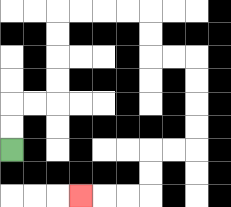{'start': '[0, 6]', 'end': '[3, 8]', 'path_directions': 'U,U,R,R,U,U,U,U,R,R,R,R,D,D,R,R,D,D,D,D,L,L,D,D,L,L,L', 'path_coordinates': '[[0, 6], [0, 5], [0, 4], [1, 4], [2, 4], [2, 3], [2, 2], [2, 1], [2, 0], [3, 0], [4, 0], [5, 0], [6, 0], [6, 1], [6, 2], [7, 2], [8, 2], [8, 3], [8, 4], [8, 5], [8, 6], [7, 6], [6, 6], [6, 7], [6, 8], [5, 8], [4, 8], [3, 8]]'}